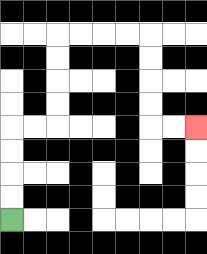{'start': '[0, 9]', 'end': '[8, 5]', 'path_directions': 'U,U,U,U,R,R,U,U,U,U,R,R,R,R,D,D,D,D,R,R', 'path_coordinates': '[[0, 9], [0, 8], [0, 7], [0, 6], [0, 5], [1, 5], [2, 5], [2, 4], [2, 3], [2, 2], [2, 1], [3, 1], [4, 1], [5, 1], [6, 1], [6, 2], [6, 3], [6, 4], [6, 5], [7, 5], [8, 5]]'}